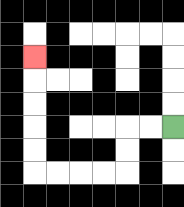{'start': '[7, 5]', 'end': '[1, 2]', 'path_directions': 'L,L,D,D,L,L,L,L,U,U,U,U,U', 'path_coordinates': '[[7, 5], [6, 5], [5, 5], [5, 6], [5, 7], [4, 7], [3, 7], [2, 7], [1, 7], [1, 6], [1, 5], [1, 4], [1, 3], [1, 2]]'}